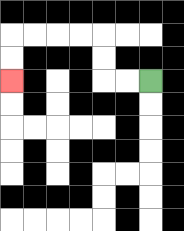{'start': '[6, 3]', 'end': '[0, 3]', 'path_directions': 'L,L,U,U,L,L,L,L,D,D', 'path_coordinates': '[[6, 3], [5, 3], [4, 3], [4, 2], [4, 1], [3, 1], [2, 1], [1, 1], [0, 1], [0, 2], [0, 3]]'}